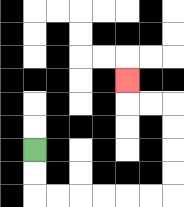{'start': '[1, 6]', 'end': '[5, 3]', 'path_directions': 'D,D,R,R,R,R,R,R,U,U,U,U,L,L,U', 'path_coordinates': '[[1, 6], [1, 7], [1, 8], [2, 8], [3, 8], [4, 8], [5, 8], [6, 8], [7, 8], [7, 7], [7, 6], [7, 5], [7, 4], [6, 4], [5, 4], [5, 3]]'}